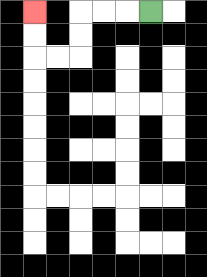{'start': '[6, 0]', 'end': '[1, 0]', 'path_directions': 'L,L,L,D,D,L,L,U,U', 'path_coordinates': '[[6, 0], [5, 0], [4, 0], [3, 0], [3, 1], [3, 2], [2, 2], [1, 2], [1, 1], [1, 0]]'}